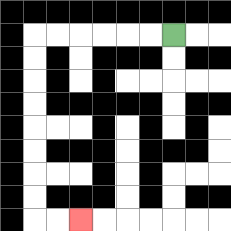{'start': '[7, 1]', 'end': '[3, 9]', 'path_directions': 'L,L,L,L,L,L,D,D,D,D,D,D,D,D,R,R', 'path_coordinates': '[[7, 1], [6, 1], [5, 1], [4, 1], [3, 1], [2, 1], [1, 1], [1, 2], [1, 3], [1, 4], [1, 5], [1, 6], [1, 7], [1, 8], [1, 9], [2, 9], [3, 9]]'}